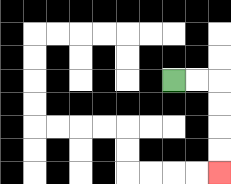{'start': '[7, 3]', 'end': '[9, 7]', 'path_directions': 'R,R,D,D,D,D', 'path_coordinates': '[[7, 3], [8, 3], [9, 3], [9, 4], [9, 5], [9, 6], [9, 7]]'}